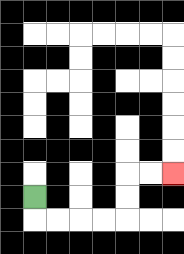{'start': '[1, 8]', 'end': '[7, 7]', 'path_directions': 'D,R,R,R,R,U,U,R,R', 'path_coordinates': '[[1, 8], [1, 9], [2, 9], [3, 9], [4, 9], [5, 9], [5, 8], [5, 7], [6, 7], [7, 7]]'}